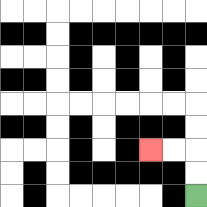{'start': '[8, 8]', 'end': '[6, 6]', 'path_directions': 'U,U,L,L', 'path_coordinates': '[[8, 8], [8, 7], [8, 6], [7, 6], [6, 6]]'}